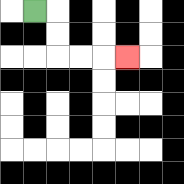{'start': '[1, 0]', 'end': '[5, 2]', 'path_directions': 'R,D,D,R,R,R', 'path_coordinates': '[[1, 0], [2, 0], [2, 1], [2, 2], [3, 2], [4, 2], [5, 2]]'}